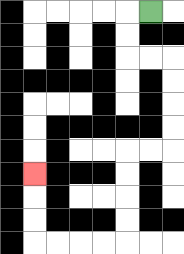{'start': '[6, 0]', 'end': '[1, 7]', 'path_directions': 'L,D,D,R,R,D,D,D,D,L,L,D,D,D,D,L,L,L,L,U,U,U', 'path_coordinates': '[[6, 0], [5, 0], [5, 1], [5, 2], [6, 2], [7, 2], [7, 3], [7, 4], [7, 5], [7, 6], [6, 6], [5, 6], [5, 7], [5, 8], [5, 9], [5, 10], [4, 10], [3, 10], [2, 10], [1, 10], [1, 9], [1, 8], [1, 7]]'}